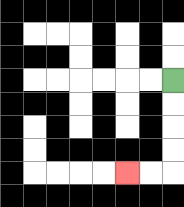{'start': '[7, 3]', 'end': '[5, 7]', 'path_directions': 'D,D,D,D,L,L', 'path_coordinates': '[[7, 3], [7, 4], [7, 5], [7, 6], [7, 7], [6, 7], [5, 7]]'}